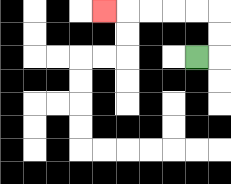{'start': '[8, 2]', 'end': '[4, 0]', 'path_directions': 'R,U,U,L,L,L,L,L', 'path_coordinates': '[[8, 2], [9, 2], [9, 1], [9, 0], [8, 0], [7, 0], [6, 0], [5, 0], [4, 0]]'}